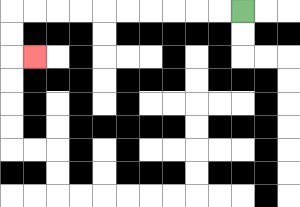{'start': '[10, 0]', 'end': '[1, 2]', 'path_directions': 'L,L,L,L,L,L,L,L,L,L,D,D,R', 'path_coordinates': '[[10, 0], [9, 0], [8, 0], [7, 0], [6, 0], [5, 0], [4, 0], [3, 0], [2, 0], [1, 0], [0, 0], [0, 1], [0, 2], [1, 2]]'}